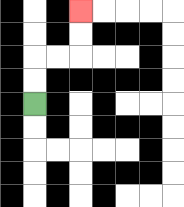{'start': '[1, 4]', 'end': '[3, 0]', 'path_directions': 'U,U,R,R,U,U', 'path_coordinates': '[[1, 4], [1, 3], [1, 2], [2, 2], [3, 2], [3, 1], [3, 0]]'}